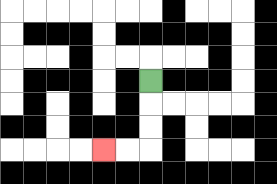{'start': '[6, 3]', 'end': '[4, 6]', 'path_directions': 'D,D,D,L,L', 'path_coordinates': '[[6, 3], [6, 4], [6, 5], [6, 6], [5, 6], [4, 6]]'}